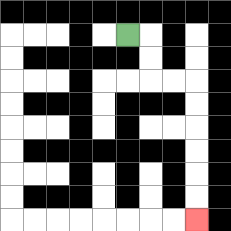{'start': '[5, 1]', 'end': '[8, 9]', 'path_directions': 'R,D,D,R,R,D,D,D,D,D,D', 'path_coordinates': '[[5, 1], [6, 1], [6, 2], [6, 3], [7, 3], [8, 3], [8, 4], [8, 5], [8, 6], [8, 7], [8, 8], [8, 9]]'}